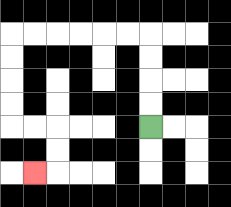{'start': '[6, 5]', 'end': '[1, 7]', 'path_directions': 'U,U,U,U,L,L,L,L,L,L,D,D,D,D,R,R,D,D,L', 'path_coordinates': '[[6, 5], [6, 4], [6, 3], [6, 2], [6, 1], [5, 1], [4, 1], [3, 1], [2, 1], [1, 1], [0, 1], [0, 2], [0, 3], [0, 4], [0, 5], [1, 5], [2, 5], [2, 6], [2, 7], [1, 7]]'}